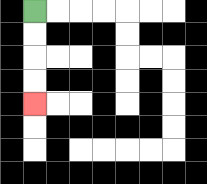{'start': '[1, 0]', 'end': '[1, 4]', 'path_directions': 'D,D,D,D', 'path_coordinates': '[[1, 0], [1, 1], [1, 2], [1, 3], [1, 4]]'}